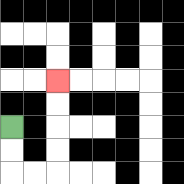{'start': '[0, 5]', 'end': '[2, 3]', 'path_directions': 'D,D,R,R,U,U,U,U', 'path_coordinates': '[[0, 5], [0, 6], [0, 7], [1, 7], [2, 7], [2, 6], [2, 5], [2, 4], [2, 3]]'}